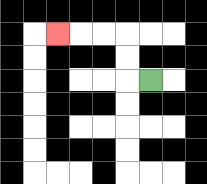{'start': '[6, 3]', 'end': '[2, 1]', 'path_directions': 'L,U,U,L,L,L', 'path_coordinates': '[[6, 3], [5, 3], [5, 2], [5, 1], [4, 1], [3, 1], [2, 1]]'}